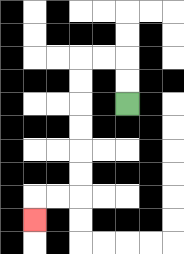{'start': '[5, 4]', 'end': '[1, 9]', 'path_directions': 'U,U,L,L,D,D,D,D,D,D,L,L,D', 'path_coordinates': '[[5, 4], [5, 3], [5, 2], [4, 2], [3, 2], [3, 3], [3, 4], [3, 5], [3, 6], [3, 7], [3, 8], [2, 8], [1, 8], [1, 9]]'}